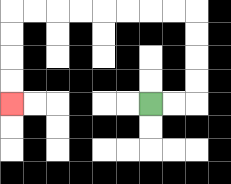{'start': '[6, 4]', 'end': '[0, 4]', 'path_directions': 'R,R,U,U,U,U,L,L,L,L,L,L,L,L,D,D,D,D', 'path_coordinates': '[[6, 4], [7, 4], [8, 4], [8, 3], [8, 2], [8, 1], [8, 0], [7, 0], [6, 0], [5, 0], [4, 0], [3, 0], [2, 0], [1, 0], [0, 0], [0, 1], [0, 2], [0, 3], [0, 4]]'}